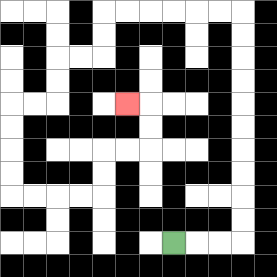{'start': '[7, 10]', 'end': '[5, 4]', 'path_directions': 'R,R,R,U,U,U,U,U,U,U,U,U,U,L,L,L,L,L,L,D,D,L,L,D,D,L,L,D,D,D,D,R,R,R,R,U,U,R,R,U,U,L', 'path_coordinates': '[[7, 10], [8, 10], [9, 10], [10, 10], [10, 9], [10, 8], [10, 7], [10, 6], [10, 5], [10, 4], [10, 3], [10, 2], [10, 1], [10, 0], [9, 0], [8, 0], [7, 0], [6, 0], [5, 0], [4, 0], [4, 1], [4, 2], [3, 2], [2, 2], [2, 3], [2, 4], [1, 4], [0, 4], [0, 5], [0, 6], [0, 7], [0, 8], [1, 8], [2, 8], [3, 8], [4, 8], [4, 7], [4, 6], [5, 6], [6, 6], [6, 5], [6, 4], [5, 4]]'}